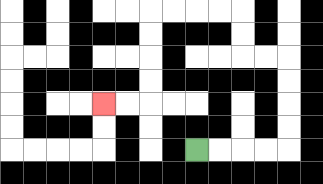{'start': '[8, 6]', 'end': '[4, 4]', 'path_directions': 'R,R,R,R,U,U,U,U,L,L,U,U,L,L,L,L,D,D,D,D,L,L', 'path_coordinates': '[[8, 6], [9, 6], [10, 6], [11, 6], [12, 6], [12, 5], [12, 4], [12, 3], [12, 2], [11, 2], [10, 2], [10, 1], [10, 0], [9, 0], [8, 0], [7, 0], [6, 0], [6, 1], [6, 2], [6, 3], [6, 4], [5, 4], [4, 4]]'}